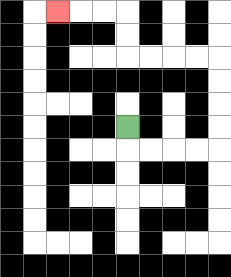{'start': '[5, 5]', 'end': '[2, 0]', 'path_directions': 'D,R,R,R,R,U,U,U,U,L,L,L,L,U,U,L,L,L', 'path_coordinates': '[[5, 5], [5, 6], [6, 6], [7, 6], [8, 6], [9, 6], [9, 5], [9, 4], [9, 3], [9, 2], [8, 2], [7, 2], [6, 2], [5, 2], [5, 1], [5, 0], [4, 0], [3, 0], [2, 0]]'}